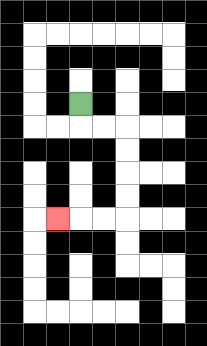{'start': '[3, 4]', 'end': '[2, 9]', 'path_directions': 'D,R,R,D,D,D,D,L,L,L', 'path_coordinates': '[[3, 4], [3, 5], [4, 5], [5, 5], [5, 6], [5, 7], [5, 8], [5, 9], [4, 9], [3, 9], [2, 9]]'}